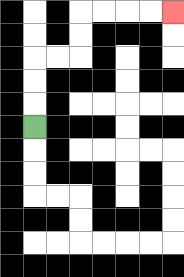{'start': '[1, 5]', 'end': '[7, 0]', 'path_directions': 'U,U,U,R,R,U,U,R,R,R,R', 'path_coordinates': '[[1, 5], [1, 4], [1, 3], [1, 2], [2, 2], [3, 2], [3, 1], [3, 0], [4, 0], [5, 0], [6, 0], [7, 0]]'}